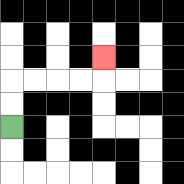{'start': '[0, 5]', 'end': '[4, 2]', 'path_directions': 'U,U,R,R,R,R,U', 'path_coordinates': '[[0, 5], [0, 4], [0, 3], [1, 3], [2, 3], [3, 3], [4, 3], [4, 2]]'}